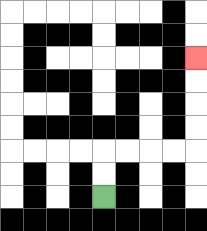{'start': '[4, 8]', 'end': '[8, 2]', 'path_directions': 'U,U,R,R,R,R,U,U,U,U', 'path_coordinates': '[[4, 8], [4, 7], [4, 6], [5, 6], [6, 6], [7, 6], [8, 6], [8, 5], [8, 4], [8, 3], [8, 2]]'}